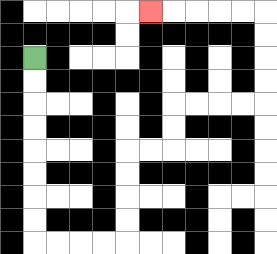{'start': '[1, 2]', 'end': '[6, 0]', 'path_directions': 'D,D,D,D,D,D,D,D,R,R,R,R,U,U,U,U,R,R,U,U,R,R,R,R,U,U,U,U,L,L,L,L,L', 'path_coordinates': '[[1, 2], [1, 3], [1, 4], [1, 5], [1, 6], [1, 7], [1, 8], [1, 9], [1, 10], [2, 10], [3, 10], [4, 10], [5, 10], [5, 9], [5, 8], [5, 7], [5, 6], [6, 6], [7, 6], [7, 5], [7, 4], [8, 4], [9, 4], [10, 4], [11, 4], [11, 3], [11, 2], [11, 1], [11, 0], [10, 0], [9, 0], [8, 0], [7, 0], [6, 0]]'}